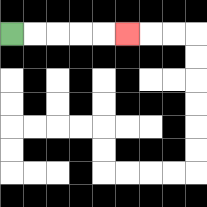{'start': '[0, 1]', 'end': '[5, 1]', 'path_directions': 'R,R,R,R,R', 'path_coordinates': '[[0, 1], [1, 1], [2, 1], [3, 1], [4, 1], [5, 1]]'}